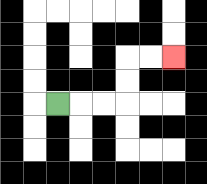{'start': '[2, 4]', 'end': '[7, 2]', 'path_directions': 'R,R,R,U,U,R,R', 'path_coordinates': '[[2, 4], [3, 4], [4, 4], [5, 4], [5, 3], [5, 2], [6, 2], [7, 2]]'}